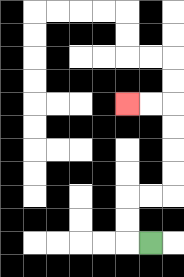{'start': '[6, 10]', 'end': '[5, 4]', 'path_directions': 'L,U,U,R,R,U,U,U,U,L,L', 'path_coordinates': '[[6, 10], [5, 10], [5, 9], [5, 8], [6, 8], [7, 8], [7, 7], [7, 6], [7, 5], [7, 4], [6, 4], [5, 4]]'}